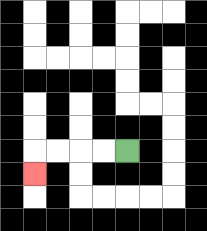{'start': '[5, 6]', 'end': '[1, 7]', 'path_directions': 'L,L,L,L,D', 'path_coordinates': '[[5, 6], [4, 6], [3, 6], [2, 6], [1, 6], [1, 7]]'}